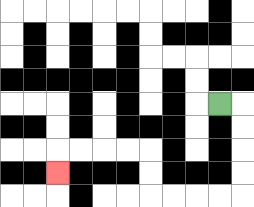{'start': '[9, 4]', 'end': '[2, 7]', 'path_directions': 'R,D,D,D,D,L,L,L,L,U,U,L,L,L,L,D', 'path_coordinates': '[[9, 4], [10, 4], [10, 5], [10, 6], [10, 7], [10, 8], [9, 8], [8, 8], [7, 8], [6, 8], [6, 7], [6, 6], [5, 6], [4, 6], [3, 6], [2, 6], [2, 7]]'}